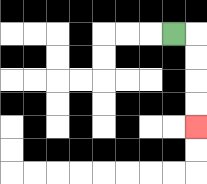{'start': '[7, 1]', 'end': '[8, 5]', 'path_directions': 'R,D,D,D,D', 'path_coordinates': '[[7, 1], [8, 1], [8, 2], [8, 3], [8, 4], [8, 5]]'}